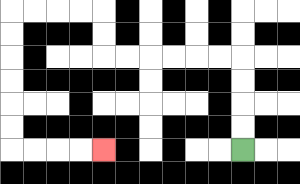{'start': '[10, 6]', 'end': '[4, 6]', 'path_directions': 'U,U,U,U,L,L,L,L,L,L,U,U,L,L,L,L,D,D,D,D,D,D,R,R,R,R', 'path_coordinates': '[[10, 6], [10, 5], [10, 4], [10, 3], [10, 2], [9, 2], [8, 2], [7, 2], [6, 2], [5, 2], [4, 2], [4, 1], [4, 0], [3, 0], [2, 0], [1, 0], [0, 0], [0, 1], [0, 2], [0, 3], [0, 4], [0, 5], [0, 6], [1, 6], [2, 6], [3, 6], [4, 6]]'}